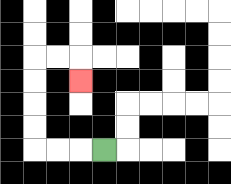{'start': '[4, 6]', 'end': '[3, 3]', 'path_directions': 'L,L,L,U,U,U,U,R,R,D', 'path_coordinates': '[[4, 6], [3, 6], [2, 6], [1, 6], [1, 5], [1, 4], [1, 3], [1, 2], [2, 2], [3, 2], [3, 3]]'}